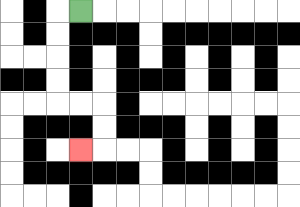{'start': '[3, 0]', 'end': '[3, 6]', 'path_directions': 'L,D,D,D,D,R,R,D,D,L', 'path_coordinates': '[[3, 0], [2, 0], [2, 1], [2, 2], [2, 3], [2, 4], [3, 4], [4, 4], [4, 5], [4, 6], [3, 6]]'}